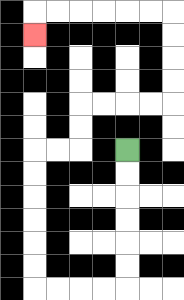{'start': '[5, 6]', 'end': '[1, 1]', 'path_directions': 'D,D,D,D,D,D,L,L,L,L,U,U,U,U,U,U,R,R,U,U,R,R,R,R,U,U,U,U,L,L,L,L,L,L,D', 'path_coordinates': '[[5, 6], [5, 7], [5, 8], [5, 9], [5, 10], [5, 11], [5, 12], [4, 12], [3, 12], [2, 12], [1, 12], [1, 11], [1, 10], [1, 9], [1, 8], [1, 7], [1, 6], [2, 6], [3, 6], [3, 5], [3, 4], [4, 4], [5, 4], [6, 4], [7, 4], [7, 3], [7, 2], [7, 1], [7, 0], [6, 0], [5, 0], [4, 0], [3, 0], [2, 0], [1, 0], [1, 1]]'}